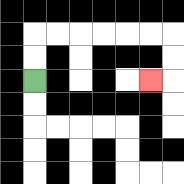{'start': '[1, 3]', 'end': '[6, 3]', 'path_directions': 'U,U,R,R,R,R,R,R,D,D,L', 'path_coordinates': '[[1, 3], [1, 2], [1, 1], [2, 1], [3, 1], [4, 1], [5, 1], [6, 1], [7, 1], [7, 2], [7, 3], [6, 3]]'}